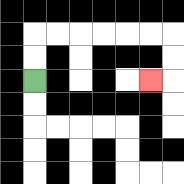{'start': '[1, 3]', 'end': '[6, 3]', 'path_directions': 'U,U,R,R,R,R,R,R,D,D,L', 'path_coordinates': '[[1, 3], [1, 2], [1, 1], [2, 1], [3, 1], [4, 1], [5, 1], [6, 1], [7, 1], [7, 2], [7, 3], [6, 3]]'}